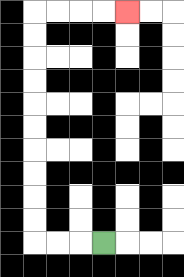{'start': '[4, 10]', 'end': '[5, 0]', 'path_directions': 'L,L,L,U,U,U,U,U,U,U,U,U,U,R,R,R,R', 'path_coordinates': '[[4, 10], [3, 10], [2, 10], [1, 10], [1, 9], [1, 8], [1, 7], [1, 6], [1, 5], [1, 4], [1, 3], [1, 2], [1, 1], [1, 0], [2, 0], [3, 0], [4, 0], [5, 0]]'}